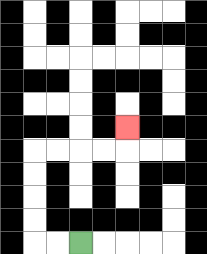{'start': '[3, 10]', 'end': '[5, 5]', 'path_directions': 'L,L,U,U,U,U,R,R,R,R,U', 'path_coordinates': '[[3, 10], [2, 10], [1, 10], [1, 9], [1, 8], [1, 7], [1, 6], [2, 6], [3, 6], [4, 6], [5, 6], [5, 5]]'}